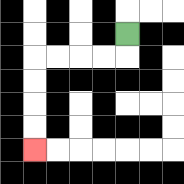{'start': '[5, 1]', 'end': '[1, 6]', 'path_directions': 'D,L,L,L,L,D,D,D,D', 'path_coordinates': '[[5, 1], [5, 2], [4, 2], [3, 2], [2, 2], [1, 2], [1, 3], [1, 4], [1, 5], [1, 6]]'}